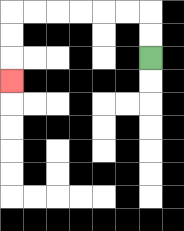{'start': '[6, 2]', 'end': '[0, 3]', 'path_directions': 'U,U,L,L,L,L,L,L,D,D,D', 'path_coordinates': '[[6, 2], [6, 1], [6, 0], [5, 0], [4, 0], [3, 0], [2, 0], [1, 0], [0, 0], [0, 1], [0, 2], [0, 3]]'}